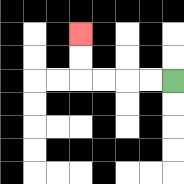{'start': '[7, 3]', 'end': '[3, 1]', 'path_directions': 'L,L,L,L,U,U', 'path_coordinates': '[[7, 3], [6, 3], [5, 3], [4, 3], [3, 3], [3, 2], [3, 1]]'}